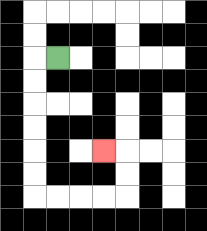{'start': '[2, 2]', 'end': '[4, 6]', 'path_directions': 'L,D,D,D,D,D,D,R,R,R,R,U,U,L', 'path_coordinates': '[[2, 2], [1, 2], [1, 3], [1, 4], [1, 5], [1, 6], [1, 7], [1, 8], [2, 8], [3, 8], [4, 8], [5, 8], [5, 7], [5, 6], [4, 6]]'}